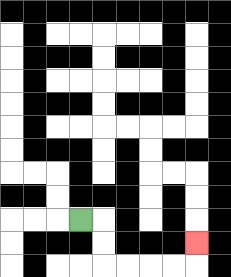{'start': '[3, 9]', 'end': '[8, 10]', 'path_directions': 'R,D,D,R,R,R,R,U', 'path_coordinates': '[[3, 9], [4, 9], [4, 10], [4, 11], [5, 11], [6, 11], [7, 11], [8, 11], [8, 10]]'}